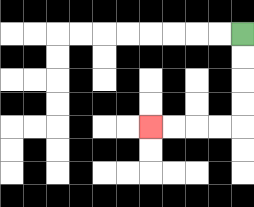{'start': '[10, 1]', 'end': '[6, 5]', 'path_directions': 'D,D,D,D,L,L,L,L', 'path_coordinates': '[[10, 1], [10, 2], [10, 3], [10, 4], [10, 5], [9, 5], [8, 5], [7, 5], [6, 5]]'}